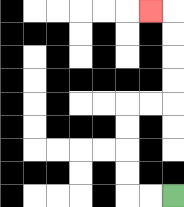{'start': '[7, 8]', 'end': '[6, 0]', 'path_directions': 'L,L,U,U,U,U,R,R,U,U,U,U,L', 'path_coordinates': '[[7, 8], [6, 8], [5, 8], [5, 7], [5, 6], [5, 5], [5, 4], [6, 4], [7, 4], [7, 3], [7, 2], [7, 1], [7, 0], [6, 0]]'}